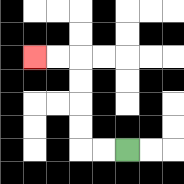{'start': '[5, 6]', 'end': '[1, 2]', 'path_directions': 'L,L,U,U,U,U,L,L', 'path_coordinates': '[[5, 6], [4, 6], [3, 6], [3, 5], [3, 4], [3, 3], [3, 2], [2, 2], [1, 2]]'}